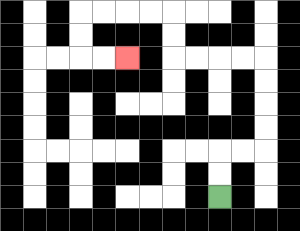{'start': '[9, 8]', 'end': '[5, 2]', 'path_directions': 'U,U,R,R,U,U,U,U,L,L,L,L,U,U,L,L,L,L,D,D,R,R', 'path_coordinates': '[[9, 8], [9, 7], [9, 6], [10, 6], [11, 6], [11, 5], [11, 4], [11, 3], [11, 2], [10, 2], [9, 2], [8, 2], [7, 2], [7, 1], [7, 0], [6, 0], [5, 0], [4, 0], [3, 0], [3, 1], [3, 2], [4, 2], [5, 2]]'}